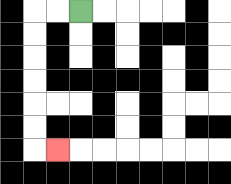{'start': '[3, 0]', 'end': '[2, 6]', 'path_directions': 'L,L,D,D,D,D,D,D,R', 'path_coordinates': '[[3, 0], [2, 0], [1, 0], [1, 1], [1, 2], [1, 3], [1, 4], [1, 5], [1, 6], [2, 6]]'}